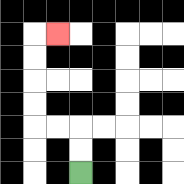{'start': '[3, 7]', 'end': '[2, 1]', 'path_directions': 'U,U,L,L,U,U,U,U,R', 'path_coordinates': '[[3, 7], [3, 6], [3, 5], [2, 5], [1, 5], [1, 4], [1, 3], [1, 2], [1, 1], [2, 1]]'}